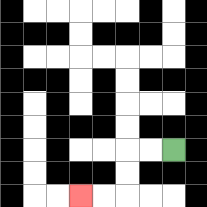{'start': '[7, 6]', 'end': '[3, 8]', 'path_directions': 'L,L,D,D,L,L', 'path_coordinates': '[[7, 6], [6, 6], [5, 6], [5, 7], [5, 8], [4, 8], [3, 8]]'}